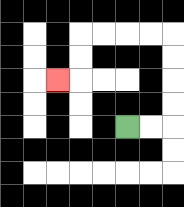{'start': '[5, 5]', 'end': '[2, 3]', 'path_directions': 'R,R,U,U,U,U,L,L,L,L,D,D,L', 'path_coordinates': '[[5, 5], [6, 5], [7, 5], [7, 4], [7, 3], [7, 2], [7, 1], [6, 1], [5, 1], [4, 1], [3, 1], [3, 2], [3, 3], [2, 3]]'}